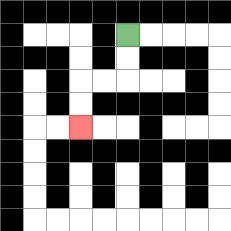{'start': '[5, 1]', 'end': '[3, 5]', 'path_directions': 'D,D,L,L,D,D', 'path_coordinates': '[[5, 1], [5, 2], [5, 3], [4, 3], [3, 3], [3, 4], [3, 5]]'}